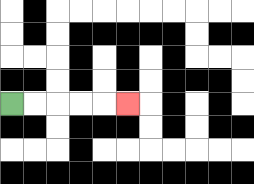{'start': '[0, 4]', 'end': '[5, 4]', 'path_directions': 'R,R,R,R,R', 'path_coordinates': '[[0, 4], [1, 4], [2, 4], [3, 4], [4, 4], [5, 4]]'}